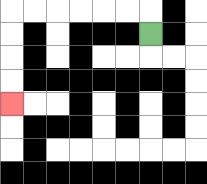{'start': '[6, 1]', 'end': '[0, 4]', 'path_directions': 'U,L,L,L,L,L,L,D,D,D,D', 'path_coordinates': '[[6, 1], [6, 0], [5, 0], [4, 0], [3, 0], [2, 0], [1, 0], [0, 0], [0, 1], [0, 2], [0, 3], [0, 4]]'}